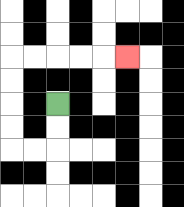{'start': '[2, 4]', 'end': '[5, 2]', 'path_directions': 'D,D,L,L,U,U,U,U,R,R,R,R,R', 'path_coordinates': '[[2, 4], [2, 5], [2, 6], [1, 6], [0, 6], [0, 5], [0, 4], [0, 3], [0, 2], [1, 2], [2, 2], [3, 2], [4, 2], [5, 2]]'}